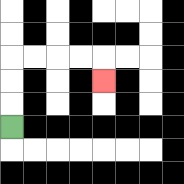{'start': '[0, 5]', 'end': '[4, 3]', 'path_directions': 'U,U,U,R,R,R,R,D', 'path_coordinates': '[[0, 5], [0, 4], [0, 3], [0, 2], [1, 2], [2, 2], [3, 2], [4, 2], [4, 3]]'}